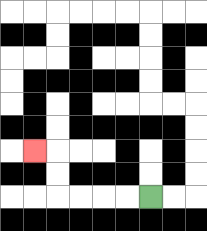{'start': '[6, 8]', 'end': '[1, 6]', 'path_directions': 'L,L,L,L,U,U,L', 'path_coordinates': '[[6, 8], [5, 8], [4, 8], [3, 8], [2, 8], [2, 7], [2, 6], [1, 6]]'}